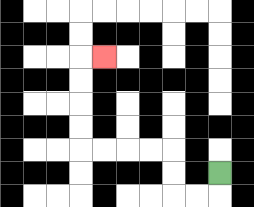{'start': '[9, 7]', 'end': '[4, 2]', 'path_directions': 'D,L,L,U,U,L,L,L,L,U,U,U,U,R', 'path_coordinates': '[[9, 7], [9, 8], [8, 8], [7, 8], [7, 7], [7, 6], [6, 6], [5, 6], [4, 6], [3, 6], [3, 5], [3, 4], [3, 3], [3, 2], [4, 2]]'}